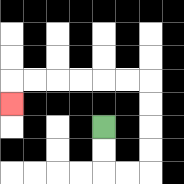{'start': '[4, 5]', 'end': '[0, 4]', 'path_directions': 'D,D,R,R,U,U,U,U,L,L,L,L,L,L,D', 'path_coordinates': '[[4, 5], [4, 6], [4, 7], [5, 7], [6, 7], [6, 6], [6, 5], [6, 4], [6, 3], [5, 3], [4, 3], [3, 3], [2, 3], [1, 3], [0, 3], [0, 4]]'}